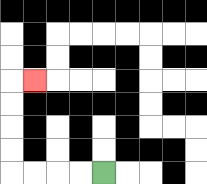{'start': '[4, 7]', 'end': '[1, 3]', 'path_directions': 'L,L,L,L,U,U,U,U,R', 'path_coordinates': '[[4, 7], [3, 7], [2, 7], [1, 7], [0, 7], [0, 6], [0, 5], [0, 4], [0, 3], [1, 3]]'}